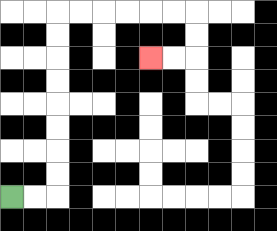{'start': '[0, 8]', 'end': '[6, 2]', 'path_directions': 'R,R,U,U,U,U,U,U,U,U,R,R,R,R,R,R,D,D,L,L', 'path_coordinates': '[[0, 8], [1, 8], [2, 8], [2, 7], [2, 6], [2, 5], [2, 4], [2, 3], [2, 2], [2, 1], [2, 0], [3, 0], [4, 0], [5, 0], [6, 0], [7, 0], [8, 0], [8, 1], [8, 2], [7, 2], [6, 2]]'}